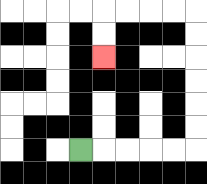{'start': '[3, 6]', 'end': '[4, 2]', 'path_directions': 'R,R,R,R,R,U,U,U,U,U,U,L,L,L,L,D,D', 'path_coordinates': '[[3, 6], [4, 6], [5, 6], [6, 6], [7, 6], [8, 6], [8, 5], [8, 4], [8, 3], [8, 2], [8, 1], [8, 0], [7, 0], [6, 0], [5, 0], [4, 0], [4, 1], [4, 2]]'}